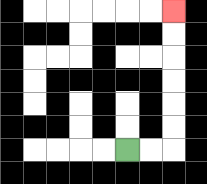{'start': '[5, 6]', 'end': '[7, 0]', 'path_directions': 'R,R,U,U,U,U,U,U', 'path_coordinates': '[[5, 6], [6, 6], [7, 6], [7, 5], [7, 4], [7, 3], [7, 2], [7, 1], [7, 0]]'}